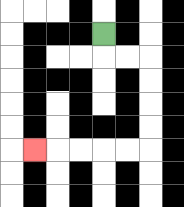{'start': '[4, 1]', 'end': '[1, 6]', 'path_directions': 'D,R,R,D,D,D,D,L,L,L,L,L', 'path_coordinates': '[[4, 1], [4, 2], [5, 2], [6, 2], [6, 3], [6, 4], [6, 5], [6, 6], [5, 6], [4, 6], [3, 6], [2, 6], [1, 6]]'}